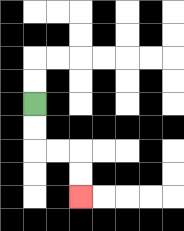{'start': '[1, 4]', 'end': '[3, 8]', 'path_directions': 'D,D,R,R,D,D', 'path_coordinates': '[[1, 4], [1, 5], [1, 6], [2, 6], [3, 6], [3, 7], [3, 8]]'}